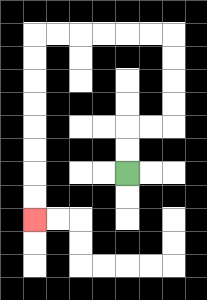{'start': '[5, 7]', 'end': '[1, 9]', 'path_directions': 'U,U,R,R,U,U,U,U,L,L,L,L,L,L,D,D,D,D,D,D,D,D', 'path_coordinates': '[[5, 7], [5, 6], [5, 5], [6, 5], [7, 5], [7, 4], [7, 3], [7, 2], [7, 1], [6, 1], [5, 1], [4, 1], [3, 1], [2, 1], [1, 1], [1, 2], [1, 3], [1, 4], [1, 5], [1, 6], [1, 7], [1, 8], [1, 9]]'}